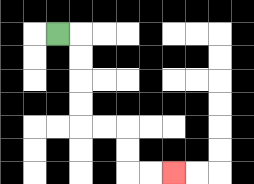{'start': '[2, 1]', 'end': '[7, 7]', 'path_directions': 'R,D,D,D,D,R,R,D,D,R,R', 'path_coordinates': '[[2, 1], [3, 1], [3, 2], [3, 3], [3, 4], [3, 5], [4, 5], [5, 5], [5, 6], [5, 7], [6, 7], [7, 7]]'}